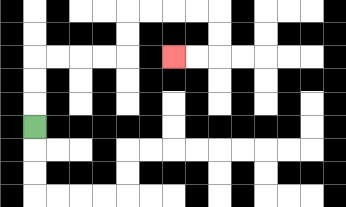{'start': '[1, 5]', 'end': '[7, 2]', 'path_directions': 'U,U,U,R,R,R,R,U,U,R,R,R,R,D,D,L,L', 'path_coordinates': '[[1, 5], [1, 4], [1, 3], [1, 2], [2, 2], [3, 2], [4, 2], [5, 2], [5, 1], [5, 0], [6, 0], [7, 0], [8, 0], [9, 0], [9, 1], [9, 2], [8, 2], [7, 2]]'}